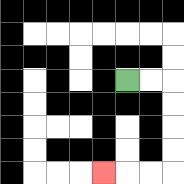{'start': '[5, 3]', 'end': '[4, 7]', 'path_directions': 'R,R,D,D,D,D,L,L,L', 'path_coordinates': '[[5, 3], [6, 3], [7, 3], [7, 4], [7, 5], [7, 6], [7, 7], [6, 7], [5, 7], [4, 7]]'}